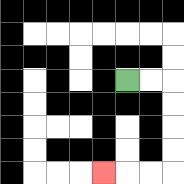{'start': '[5, 3]', 'end': '[4, 7]', 'path_directions': 'R,R,D,D,D,D,L,L,L', 'path_coordinates': '[[5, 3], [6, 3], [7, 3], [7, 4], [7, 5], [7, 6], [7, 7], [6, 7], [5, 7], [4, 7]]'}